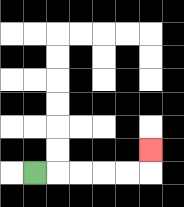{'start': '[1, 7]', 'end': '[6, 6]', 'path_directions': 'R,R,R,R,R,U', 'path_coordinates': '[[1, 7], [2, 7], [3, 7], [4, 7], [5, 7], [6, 7], [6, 6]]'}